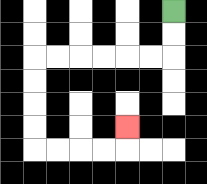{'start': '[7, 0]', 'end': '[5, 5]', 'path_directions': 'D,D,L,L,L,L,L,L,D,D,D,D,R,R,R,R,U', 'path_coordinates': '[[7, 0], [7, 1], [7, 2], [6, 2], [5, 2], [4, 2], [3, 2], [2, 2], [1, 2], [1, 3], [1, 4], [1, 5], [1, 6], [2, 6], [3, 6], [4, 6], [5, 6], [5, 5]]'}